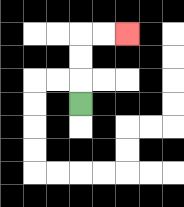{'start': '[3, 4]', 'end': '[5, 1]', 'path_directions': 'U,U,U,R,R', 'path_coordinates': '[[3, 4], [3, 3], [3, 2], [3, 1], [4, 1], [5, 1]]'}